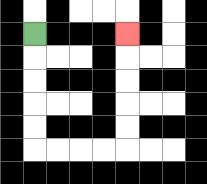{'start': '[1, 1]', 'end': '[5, 1]', 'path_directions': 'D,D,D,D,D,R,R,R,R,U,U,U,U,U', 'path_coordinates': '[[1, 1], [1, 2], [1, 3], [1, 4], [1, 5], [1, 6], [2, 6], [3, 6], [4, 6], [5, 6], [5, 5], [5, 4], [5, 3], [5, 2], [5, 1]]'}